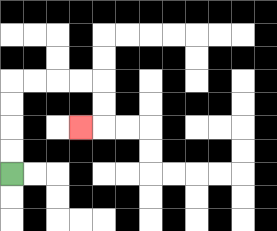{'start': '[0, 7]', 'end': '[3, 5]', 'path_directions': 'U,U,U,U,R,R,R,R,D,D,L', 'path_coordinates': '[[0, 7], [0, 6], [0, 5], [0, 4], [0, 3], [1, 3], [2, 3], [3, 3], [4, 3], [4, 4], [4, 5], [3, 5]]'}